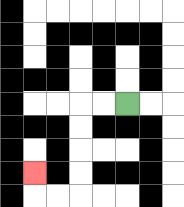{'start': '[5, 4]', 'end': '[1, 7]', 'path_directions': 'L,L,D,D,D,D,L,L,U', 'path_coordinates': '[[5, 4], [4, 4], [3, 4], [3, 5], [3, 6], [3, 7], [3, 8], [2, 8], [1, 8], [1, 7]]'}